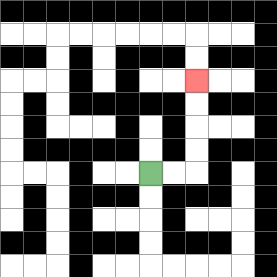{'start': '[6, 7]', 'end': '[8, 3]', 'path_directions': 'R,R,U,U,U,U', 'path_coordinates': '[[6, 7], [7, 7], [8, 7], [8, 6], [8, 5], [8, 4], [8, 3]]'}